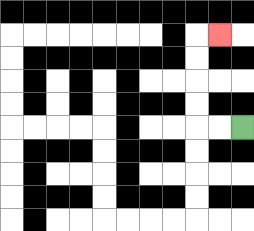{'start': '[10, 5]', 'end': '[9, 1]', 'path_directions': 'L,L,U,U,U,U,R', 'path_coordinates': '[[10, 5], [9, 5], [8, 5], [8, 4], [8, 3], [8, 2], [8, 1], [9, 1]]'}